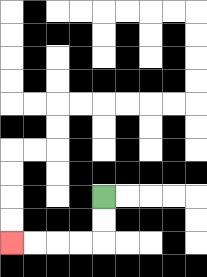{'start': '[4, 8]', 'end': '[0, 10]', 'path_directions': 'D,D,L,L,L,L', 'path_coordinates': '[[4, 8], [4, 9], [4, 10], [3, 10], [2, 10], [1, 10], [0, 10]]'}